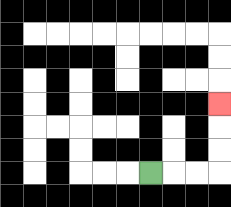{'start': '[6, 7]', 'end': '[9, 4]', 'path_directions': 'R,R,R,U,U,U', 'path_coordinates': '[[6, 7], [7, 7], [8, 7], [9, 7], [9, 6], [9, 5], [9, 4]]'}